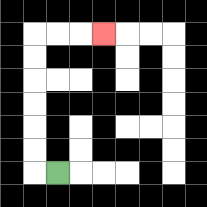{'start': '[2, 7]', 'end': '[4, 1]', 'path_directions': 'L,U,U,U,U,U,U,R,R,R', 'path_coordinates': '[[2, 7], [1, 7], [1, 6], [1, 5], [1, 4], [1, 3], [1, 2], [1, 1], [2, 1], [3, 1], [4, 1]]'}